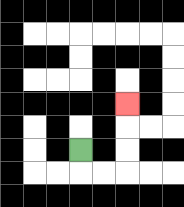{'start': '[3, 6]', 'end': '[5, 4]', 'path_directions': 'D,R,R,U,U,U', 'path_coordinates': '[[3, 6], [3, 7], [4, 7], [5, 7], [5, 6], [5, 5], [5, 4]]'}